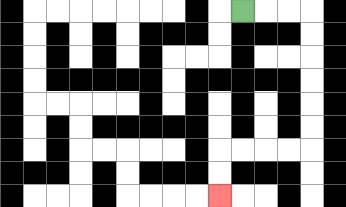{'start': '[10, 0]', 'end': '[9, 8]', 'path_directions': 'R,R,R,D,D,D,D,D,D,L,L,L,L,D,D', 'path_coordinates': '[[10, 0], [11, 0], [12, 0], [13, 0], [13, 1], [13, 2], [13, 3], [13, 4], [13, 5], [13, 6], [12, 6], [11, 6], [10, 6], [9, 6], [9, 7], [9, 8]]'}